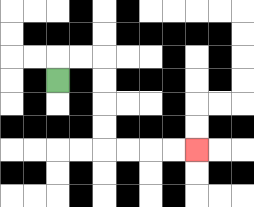{'start': '[2, 3]', 'end': '[8, 6]', 'path_directions': 'U,R,R,D,D,D,D,R,R,R,R', 'path_coordinates': '[[2, 3], [2, 2], [3, 2], [4, 2], [4, 3], [4, 4], [4, 5], [4, 6], [5, 6], [6, 6], [7, 6], [8, 6]]'}